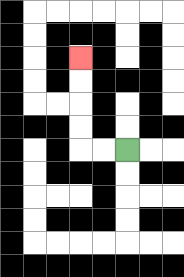{'start': '[5, 6]', 'end': '[3, 2]', 'path_directions': 'L,L,U,U,U,U', 'path_coordinates': '[[5, 6], [4, 6], [3, 6], [3, 5], [3, 4], [3, 3], [3, 2]]'}